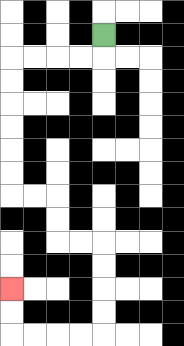{'start': '[4, 1]', 'end': '[0, 12]', 'path_directions': 'D,L,L,L,L,D,D,D,D,D,D,R,R,D,D,R,R,D,D,D,D,L,L,L,L,U,U', 'path_coordinates': '[[4, 1], [4, 2], [3, 2], [2, 2], [1, 2], [0, 2], [0, 3], [0, 4], [0, 5], [0, 6], [0, 7], [0, 8], [1, 8], [2, 8], [2, 9], [2, 10], [3, 10], [4, 10], [4, 11], [4, 12], [4, 13], [4, 14], [3, 14], [2, 14], [1, 14], [0, 14], [0, 13], [0, 12]]'}